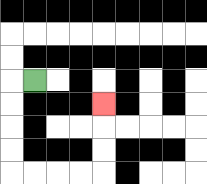{'start': '[1, 3]', 'end': '[4, 4]', 'path_directions': 'L,D,D,D,D,R,R,R,R,U,U,U', 'path_coordinates': '[[1, 3], [0, 3], [0, 4], [0, 5], [0, 6], [0, 7], [1, 7], [2, 7], [3, 7], [4, 7], [4, 6], [4, 5], [4, 4]]'}